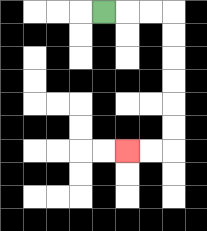{'start': '[4, 0]', 'end': '[5, 6]', 'path_directions': 'R,R,R,D,D,D,D,D,D,L,L', 'path_coordinates': '[[4, 0], [5, 0], [6, 0], [7, 0], [7, 1], [7, 2], [7, 3], [7, 4], [7, 5], [7, 6], [6, 6], [5, 6]]'}